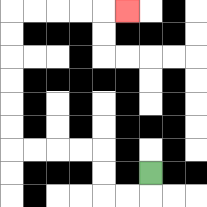{'start': '[6, 7]', 'end': '[5, 0]', 'path_directions': 'D,L,L,U,U,L,L,L,L,U,U,U,U,U,U,R,R,R,R,R', 'path_coordinates': '[[6, 7], [6, 8], [5, 8], [4, 8], [4, 7], [4, 6], [3, 6], [2, 6], [1, 6], [0, 6], [0, 5], [0, 4], [0, 3], [0, 2], [0, 1], [0, 0], [1, 0], [2, 0], [3, 0], [4, 0], [5, 0]]'}